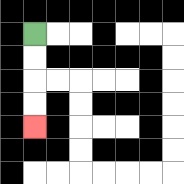{'start': '[1, 1]', 'end': '[1, 5]', 'path_directions': 'D,D,D,D', 'path_coordinates': '[[1, 1], [1, 2], [1, 3], [1, 4], [1, 5]]'}